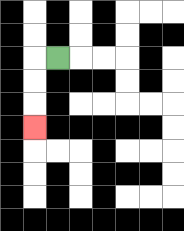{'start': '[2, 2]', 'end': '[1, 5]', 'path_directions': 'L,D,D,D', 'path_coordinates': '[[2, 2], [1, 2], [1, 3], [1, 4], [1, 5]]'}